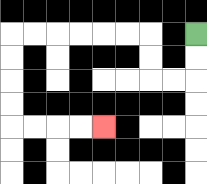{'start': '[8, 1]', 'end': '[4, 5]', 'path_directions': 'D,D,L,L,U,U,L,L,L,L,L,L,D,D,D,D,R,R,R,R', 'path_coordinates': '[[8, 1], [8, 2], [8, 3], [7, 3], [6, 3], [6, 2], [6, 1], [5, 1], [4, 1], [3, 1], [2, 1], [1, 1], [0, 1], [0, 2], [0, 3], [0, 4], [0, 5], [1, 5], [2, 5], [3, 5], [4, 5]]'}